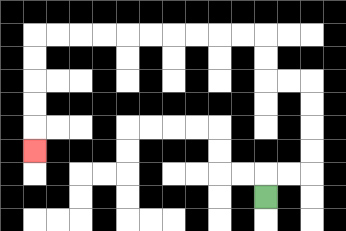{'start': '[11, 8]', 'end': '[1, 6]', 'path_directions': 'U,R,R,U,U,U,U,L,L,U,U,L,L,L,L,L,L,L,L,L,L,D,D,D,D,D', 'path_coordinates': '[[11, 8], [11, 7], [12, 7], [13, 7], [13, 6], [13, 5], [13, 4], [13, 3], [12, 3], [11, 3], [11, 2], [11, 1], [10, 1], [9, 1], [8, 1], [7, 1], [6, 1], [5, 1], [4, 1], [3, 1], [2, 1], [1, 1], [1, 2], [1, 3], [1, 4], [1, 5], [1, 6]]'}